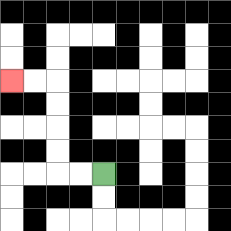{'start': '[4, 7]', 'end': '[0, 3]', 'path_directions': 'L,L,U,U,U,U,L,L', 'path_coordinates': '[[4, 7], [3, 7], [2, 7], [2, 6], [2, 5], [2, 4], [2, 3], [1, 3], [0, 3]]'}